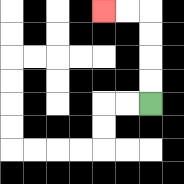{'start': '[6, 4]', 'end': '[4, 0]', 'path_directions': 'U,U,U,U,L,L', 'path_coordinates': '[[6, 4], [6, 3], [6, 2], [6, 1], [6, 0], [5, 0], [4, 0]]'}